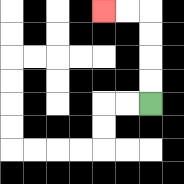{'start': '[6, 4]', 'end': '[4, 0]', 'path_directions': 'U,U,U,U,L,L', 'path_coordinates': '[[6, 4], [6, 3], [6, 2], [6, 1], [6, 0], [5, 0], [4, 0]]'}